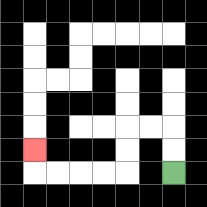{'start': '[7, 7]', 'end': '[1, 6]', 'path_directions': 'U,U,L,L,D,D,L,L,L,L,U', 'path_coordinates': '[[7, 7], [7, 6], [7, 5], [6, 5], [5, 5], [5, 6], [5, 7], [4, 7], [3, 7], [2, 7], [1, 7], [1, 6]]'}